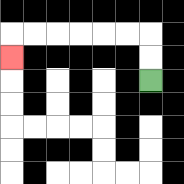{'start': '[6, 3]', 'end': '[0, 2]', 'path_directions': 'U,U,L,L,L,L,L,L,D', 'path_coordinates': '[[6, 3], [6, 2], [6, 1], [5, 1], [4, 1], [3, 1], [2, 1], [1, 1], [0, 1], [0, 2]]'}